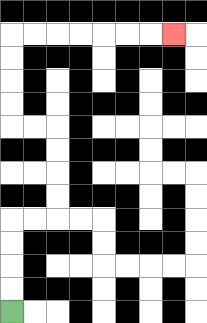{'start': '[0, 13]', 'end': '[7, 1]', 'path_directions': 'U,U,U,U,R,R,U,U,U,U,L,L,U,U,U,U,R,R,R,R,R,R,R', 'path_coordinates': '[[0, 13], [0, 12], [0, 11], [0, 10], [0, 9], [1, 9], [2, 9], [2, 8], [2, 7], [2, 6], [2, 5], [1, 5], [0, 5], [0, 4], [0, 3], [0, 2], [0, 1], [1, 1], [2, 1], [3, 1], [4, 1], [5, 1], [6, 1], [7, 1]]'}